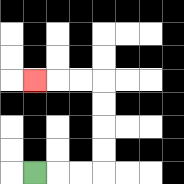{'start': '[1, 7]', 'end': '[1, 3]', 'path_directions': 'R,R,R,U,U,U,U,L,L,L', 'path_coordinates': '[[1, 7], [2, 7], [3, 7], [4, 7], [4, 6], [4, 5], [4, 4], [4, 3], [3, 3], [2, 3], [1, 3]]'}